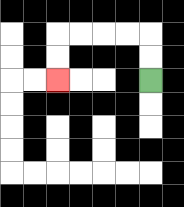{'start': '[6, 3]', 'end': '[2, 3]', 'path_directions': 'U,U,L,L,L,L,D,D', 'path_coordinates': '[[6, 3], [6, 2], [6, 1], [5, 1], [4, 1], [3, 1], [2, 1], [2, 2], [2, 3]]'}